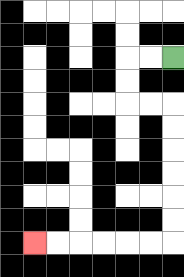{'start': '[7, 2]', 'end': '[1, 10]', 'path_directions': 'L,L,D,D,R,R,D,D,D,D,D,D,L,L,L,L,L,L', 'path_coordinates': '[[7, 2], [6, 2], [5, 2], [5, 3], [5, 4], [6, 4], [7, 4], [7, 5], [7, 6], [7, 7], [7, 8], [7, 9], [7, 10], [6, 10], [5, 10], [4, 10], [3, 10], [2, 10], [1, 10]]'}